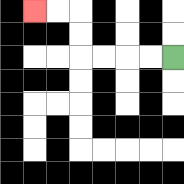{'start': '[7, 2]', 'end': '[1, 0]', 'path_directions': 'L,L,L,L,U,U,L,L', 'path_coordinates': '[[7, 2], [6, 2], [5, 2], [4, 2], [3, 2], [3, 1], [3, 0], [2, 0], [1, 0]]'}